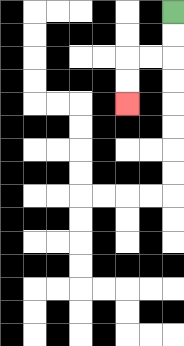{'start': '[7, 0]', 'end': '[5, 4]', 'path_directions': 'D,D,L,L,D,D', 'path_coordinates': '[[7, 0], [7, 1], [7, 2], [6, 2], [5, 2], [5, 3], [5, 4]]'}